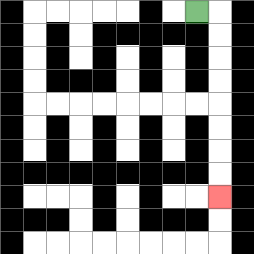{'start': '[8, 0]', 'end': '[9, 8]', 'path_directions': 'R,D,D,D,D,D,D,D,D', 'path_coordinates': '[[8, 0], [9, 0], [9, 1], [9, 2], [9, 3], [9, 4], [9, 5], [9, 6], [9, 7], [9, 8]]'}